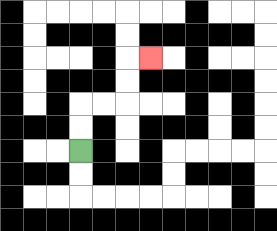{'start': '[3, 6]', 'end': '[6, 2]', 'path_directions': 'U,U,R,R,U,U,R', 'path_coordinates': '[[3, 6], [3, 5], [3, 4], [4, 4], [5, 4], [5, 3], [5, 2], [6, 2]]'}